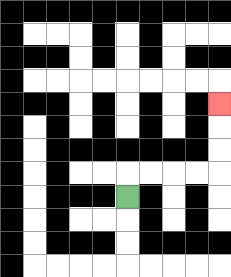{'start': '[5, 8]', 'end': '[9, 4]', 'path_directions': 'U,R,R,R,R,U,U,U', 'path_coordinates': '[[5, 8], [5, 7], [6, 7], [7, 7], [8, 7], [9, 7], [9, 6], [9, 5], [9, 4]]'}